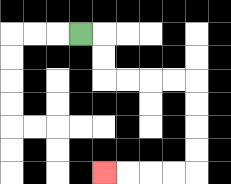{'start': '[3, 1]', 'end': '[4, 7]', 'path_directions': 'R,D,D,R,R,R,R,D,D,D,D,L,L,L,L', 'path_coordinates': '[[3, 1], [4, 1], [4, 2], [4, 3], [5, 3], [6, 3], [7, 3], [8, 3], [8, 4], [8, 5], [8, 6], [8, 7], [7, 7], [6, 7], [5, 7], [4, 7]]'}